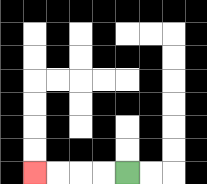{'start': '[5, 7]', 'end': '[1, 7]', 'path_directions': 'L,L,L,L', 'path_coordinates': '[[5, 7], [4, 7], [3, 7], [2, 7], [1, 7]]'}